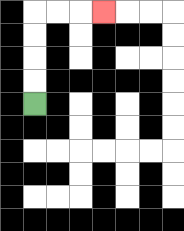{'start': '[1, 4]', 'end': '[4, 0]', 'path_directions': 'U,U,U,U,R,R,R', 'path_coordinates': '[[1, 4], [1, 3], [1, 2], [1, 1], [1, 0], [2, 0], [3, 0], [4, 0]]'}